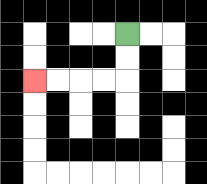{'start': '[5, 1]', 'end': '[1, 3]', 'path_directions': 'D,D,L,L,L,L', 'path_coordinates': '[[5, 1], [5, 2], [5, 3], [4, 3], [3, 3], [2, 3], [1, 3]]'}